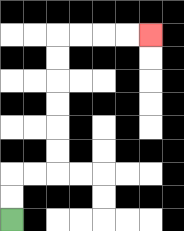{'start': '[0, 9]', 'end': '[6, 1]', 'path_directions': 'U,U,R,R,U,U,U,U,U,U,R,R,R,R', 'path_coordinates': '[[0, 9], [0, 8], [0, 7], [1, 7], [2, 7], [2, 6], [2, 5], [2, 4], [2, 3], [2, 2], [2, 1], [3, 1], [4, 1], [5, 1], [6, 1]]'}